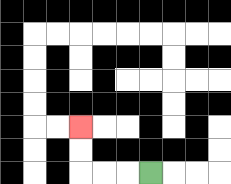{'start': '[6, 7]', 'end': '[3, 5]', 'path_directions': 'L,L,L,U,U', 'path_coordinates': '[[6, 7], [5, 7], [4, 7], [3, 7], [3, 6], [3, 5]]'}